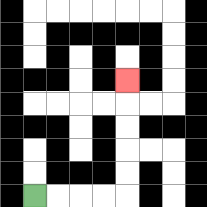{'start': '[1, 8]', 'end': '[5, 3]', 'path_directions': 'R,R,R,R,U,U,U,U,U', 'path_coordinates': '[[1, 8], [2, 8], [3, 8], [4, 8], [5, 8], [5, 7], [5, 6], [5, 5], [5, 4], [5, 3]]'}